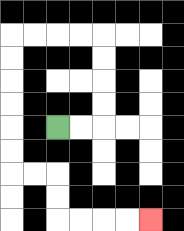{'start': '[2, 5]', 'end': '[6, 9]', 'path_directions': 'R,R,U,U,U,U,L,L,L,L,D,D,D,D,D,D,R,R,D,D,R,R,R,R', 'path_coordinates': '[[2, 5], [3, 5], [4, 5], [4, 4], [4, 3], [4, 2], [4, 1], [3, 1], [2, 1], [1, 1], [0, 1], [0, 2], [0, 3], [0, 4], [0, 5], [0, 6], [0, 7], [1, 7], [2, 7], [2, 8], [2, 9], [3, 9], [4, 9], [5, 9], [6, 9]]'}